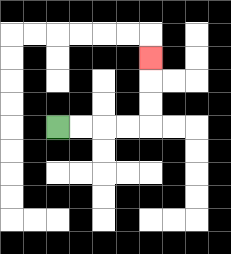{'start': '[2, 5]', 'end': '[6, 2]', 'path_directions': 'R,R,R,R,U,U,U', 'path_coordinates': '[[2, 5], [3, 5], [4, 5], [5, 5], [6, 5], [6, 4], [6, 3], [6, 2]]'}